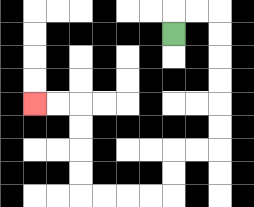{'start': '[7, 1]', 'end': '[1, 4]', 'path_directions': 'U,R,R,D,D,D,D,D,D,L,L,D,D,L,L,L,L,U,U,U,U,L,L', 'path_coordinates': '[[7, 1], [7, 0], [8, 0], [9, 0], [9, 1], [9, 2], [9, 3], [9, 4], [9, 5], [9, 6], [8, 6], [7, 6], [7, 7], [7, 8], [6, 8], [5, 8], [4, 8], [3, 8], [3, 7], [3, 6], [3, 5], [3, 4], [2, 4], [1, 4]]'}